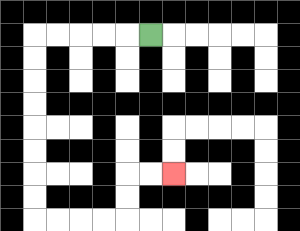{'start': '[6, 1]', 'end': '[7, 7]', 'path_directions': 'L,L,L,L,L,D,D,D,D,D,D,D,D,R,R,R,R,U,U,R,R', 'path_coordinates': '[[6, 1], [5, 1], [4, 1], [3, 1], [2, 1], [1, 1], [1, 2], [1, 3], [1, 4], [1, 5], [1, 6], [1, 7], [1, 8], [1, 9], [2, 9], [3, 9], [4, 9], [5, 9], [5, 8], [5, 7], [6, 7], [7, 7]]'}